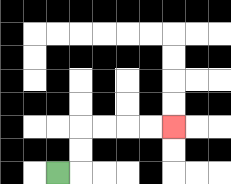{'start': '[2, 7]', 'end': '[7, 5]', 'path_directions': 'R,U,U,R,R,R,R', 'path_coordinates': '[[2, 7], [3, 7], [3, 6], [3, 5], [4, 5], [5, 5], [6, 5], [7, 5]]'}